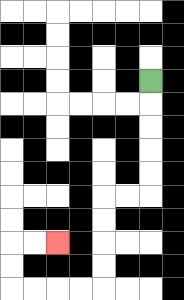{'start': '[6, 3]', 'end': '[2, 10]', 'path_directions': 'D,D,D,D,D,L,L,D,D,D,D,L,L,L,L,U,U,R,R', 'path_coordinates': '[[6, 3], [6, 4], [6, 5], [6, 6], [6, 7], [6, 8], [5, 8], [4, 8], [4, 9], [4, 10], [4, 11], [4, 12], [3, 12], [2, 12], [1, 12], [0, 12], [0, 11], [0, 10], [1, 10], [2, 10]]'}